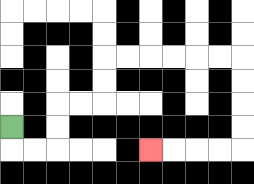{'start': '[0, 5]', 'end': '[6, 6]', 'path_directions': 'D,R,R,U,U,R,R,U,U,R,R,R,R,R,R,D,D,D,D,L,L,L,L', 'path_coordinates': '[[0, 5], [0, 6], [1, 6], [2, 6], [2, 5], [2, 4], [3, 4], [4, 4], [4, 3], [4, 2], [5, 2], [6, 2], [7, 2], [8, 2], [9, 2], [10, 2], [10, 3], [10, 4], [10, 5], [10, 6], [9, 6], [8, 6], [7, 6], [6, 6]]'}